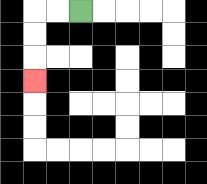{'start': '[3, 0]', 'end': '[1, 3]', 'path_directions': 'L,L,D,D,D', 'path_coordinates': '[[3, 0], [2, 0], [1, 0], [1, 1], [1, 2], [1, 3]]'}